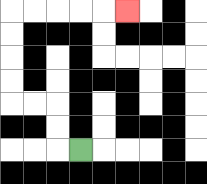{'start': '[3, 6]', 'end': '[5, 0]', 'path_directions': 'L,U,U,L,L,U,U,U,U,R,R,R,R,R', 'path_coordinates': '[[3, 6], [2, 6], [2, 5], [2, 4], [1, 4], [0, 4], [0, 3], [0, 2], [0, 1], [0, 0], [1, 0], [2, 0], [3, 0], [4, 0], [5, 0]]'}